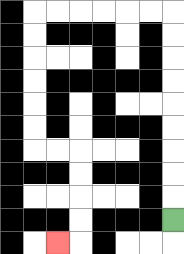{'start': '[7, 9]', 'end': '[2, 10]', 'path_directions': 'U,U,U,U,U,U,U,U,U,L,L,L,L,L,L,D,D,D,D,D,D,R,R,D,D,D,D,L', 'path_coordinates': '[[7, 9], [7, 8], [7, 7], [7, 6], [7, 5], [7, 4], [7, 3], [7, 2], [7, 1], [7, 0], [6, 0], [5, 0], [4, 0], [3, 0], [2, 0], [1, 0], [1, 1], [1, 2], [1, 3], [1, 4], [1, 5], [1, 6], [2, 6], [3, 6], [3, 7], [3, 8], [3, 9], [3, 10], [2, 10]]'}